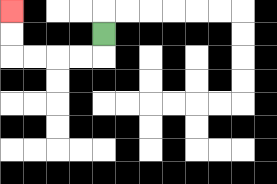{'start': '[4, 1]', 'end': '[0, 0]', 'path_directions': 'D,L,L,L,L,U,U', 'path_coordinates': '[[4, 1], [4, 2], [3, 2], [2, 2], [1, 2], [0, 2], [0, 1], [0, 0]]'}